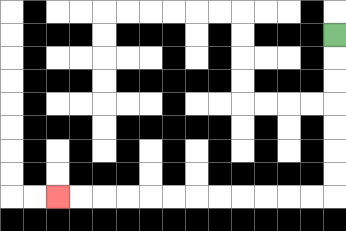{'start': '[14, 1]', 'end': '[2, 8]', 'path_directions': 'D,D,D,D,D,D,D,L,L,L,L,L,L,L,L,L,L,L,L', 'path_coordinates': '[[14, 1], [14, 2], [14, 3], [14, 4], [14, 5], [14, 6], [14, 7], [14, 8], [13, 8], [12, 8], [11, 8], [10, 8], [9, 8], [8, 8], [7, 8], [6, 8], [5, 8], [4, 8], [3, 8], [2, 8]]'}